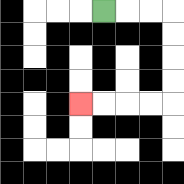{'start': '[4, 0]', 'end': '[3, 4]', 'path_directions': 'R,R,R,D,D,D,D,L,L,L,L', 'path_coordinates': '[[4, 0], [5, 0], [6, 0], [7, 0], [7, 1], [7, 2], [7, 3], [7, 4], [6, 4], [5, 4], [4, 4], [3, 4]]'}